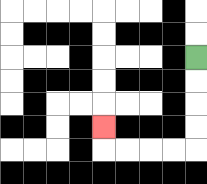{'start': '[8, 2]', 'end': '[4, 5]', 'path_directions': 'D,D,D,D,L,L,L,L,U', 'path_coordinates': '[[8, 2], [8, 3], [8, 4], [8, 5], [8, 6], [7, 6], [6, 6], [5, 6], [4, 6], [4, 5]]'}